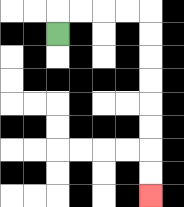{'start': '[2, 1]', 'end': '[6, 8]', 'path_directions': 'U,R,R,R,R,D,D,D,D,D,D,D,D', 'path_coordinates': '[[2, 1], [2, 0], [3, 0], [4, 0], [5, 0], [6, 0], [6, 1], [6, 2], [6, 3], [6, 4], [6, 5], [6, 6], [6, 7], [6, 8]]'}